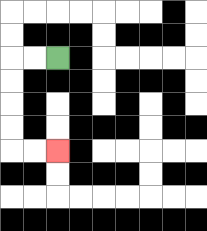{'start': '[2, 2]', 'end': '[2, 6]', 'path_directions': 'L,L,D,D,D,D,R,R', 'path_coordinates': '[[2, 2], [1, 2], [0, 2], [0, 3], [0, 4], [0, 5], [0, 6], [1, 6], [2, 6]]'}